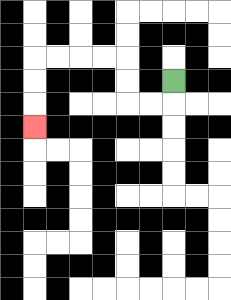{'start': '[7, 3]', 'end': '[1, 5]', 'path_directions': 'D,L,L,U,U,L,L,L,L,D,D,D', 'path_coordinates': '[[7, 3], [7, 4], [6, 4], [5, 4], [5, 3], [5, 2], [4, 2], [3, 2], [2, 2], [1, 2], [1, 3], [1, 4], [1, 5]]'}